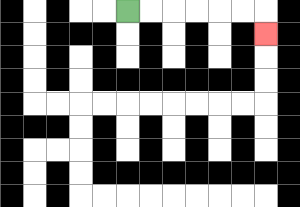{'start': '[5, 0]', 'end': '[11, 1]', 'path_directions': 'R,R,R,R,R,R,D', 'path_coordinates': '[[5, 0], [6, 0], [7, 0], [8, 0], [9, 0], [10, 0], [11, 0], [11, 1]]'}